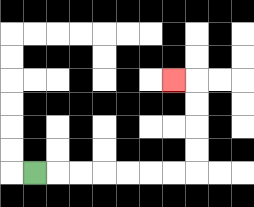{'start': '[1, 7]', 'end': '[7, 3]', 'path_directions': 'R,R,R,R,R,R,R,U,U,U,U,L', 'path_coordinates': '[[1, 7], [2, 7], [3, 7], [4, 7], [5, 7], [6, 7], [7, 7], [8, 7], [8, 6], [8, 5], [8, 4], [8, 3], [7, 3]]'}